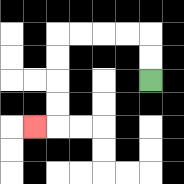{'start': '[6, 3]', 'end': '[1, 5]', 'path_directions': 'U,U,L,L,L,L,D,D,D,D,L', 'path_coordinates': '[[6, 3], [6, 2], [6, 1], [5, 1], [4, 1], [3, 1], [2, 1], [2, 2], [2, 3], [2, 4], [2, 5], [1, 5]]'}